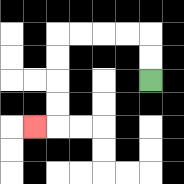{'start': '[6, 3]', 'end': '[1, 5]', 'path_directions': 'U,U,L,L,L,L,D,D,D,D,L', 'path_coordinates': '[[6, 3], [6, 2], [6, 1], [5, 1], [4, 1], [3, 1], [2, 1], [2, 2], [2, 3], [2, 4], [2, 5], [1, 5]]'}